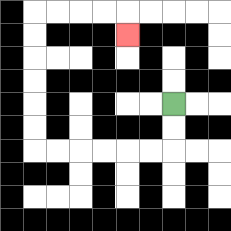{'start': '[7, 4]', 'end': '[5, 1]', 'path_directions': 'D,D,L,L,L,L,L,L,U,U,U,U,U,U,R,R,R,R,D', 'path_coordinates': '[[7, 4], [7, 5], [7, 6], [6, 6], [5, 6], [4, 6], [3, 6], [2, 6], [1, 6], [1, 5], [1, 4], [1, 3], [1, 2], [1, 1], [1, 0], [2, 0], [3, 0], [4, 0], [5, 0], [5, 1]]'}